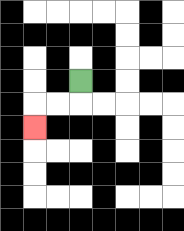{'start': '[3, 3]', 'end': '[1, 5]', 'path_directions': 'D,L,L,D', 'path_coordinates': '[[3, 3], [3, 4], [2, 4], [1, 4], [1, 5]]'}